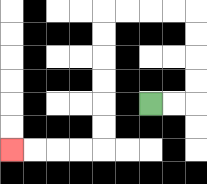{'start': '[6, 4]', 'end': '[0, 6]', 'path_directions': 'R,R,U,U,U,U,L,L,L,L,D,D,D,D,D,D,L,L,L,L', 'path_coordinates': '[[6, 4], [7, 4], [8, 4], [8, 3], [8, 2], [8, 1], [8, 0], [7, 0], [6, 0], [5, 0], [4, 0], [4, 1], [4, 2], [4, 3], [4, 4], [4, 5], [4, 6], [3, 6], [2, 6], [1, 6], [0, 6]]'}